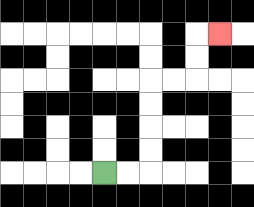{'start': '[4, 7]', 'end': '[9, 1]', 'path_directions': 'R,R,U,U,U,U,R,R,U,U,R', 'path_coordinates': '[[4, 7], [5, 7], [6, 7], [6, 6], [6, 5], [6, 4], [6, 3], [7, 3], [8, 3], [8, 2], [8, 1], [9, 1]]'}